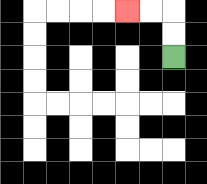{'start': '[7, 2]', 'end': '[5, 0]', 'path_directions': 'U,U,L,L', 'path_coordinates': '[[7, 2], [7, 1], [7, 0], [6, 0], [5, 0]]'}